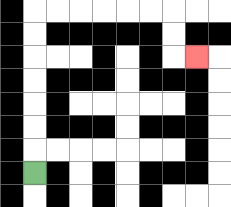{'start': '[1, 7]', 'end': '[8, 2]', 'path_directions': 'U,U,U,U,U,U,U,R,R,R,R,R,R,D,D,R', 'path_coordinates': '[[1, 7], [1, 6], [1, 5], [1, 4], [1, 3], [1, 2], [1, 1], [1, 0], [2, 0], [3, 0], [4, 0], [5, 0], [6, 0], [7, 0], [7, 1], [7, 2], [8, 2]]'}